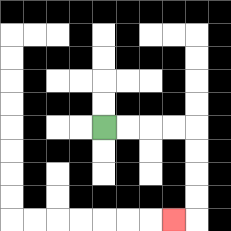{'start': '[4, 5]', 'end': '[7, 9]', 'path_directions': 'R,R,R,R,D,D,D,D,L', 'path_coordinates': '[[4, 5], [5, 5], [6, 5], [7, 5], [8, 5], [8, 6], [8, 7], [8, 8], [8, 9], [7, 9]]'}